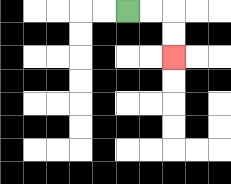{'start': '[5, 0]', 'end': '[7, 2]', 'path_directions': 'R,R,D,D', 'path_coordinates': '[[5, 0], [6, 0], [7, 0], [7, 1], [7, 2]]'}